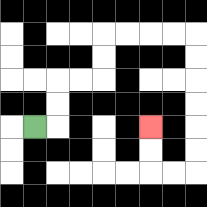{'start': '[1, 5]', 'end': '[6, 5]', 'path_directions': 'R,U,U,R,R,U,U,R,R,R,R,D,D,D,D,D,D,L,L,U,U', 'path_coordinates': '[[1, 5], [2, 5], [2, 4], [2, 3], [3, 3], [4, 3], [4, 2], [4, 1], [5, 1], [6, 1], [7, 1], [8, 1], [8, 2], [8, 3], [8, 4], [8, 5], [8, 6], [8, 7], [7, 7], [6, 7], [6, 6], [6, 5]]'}